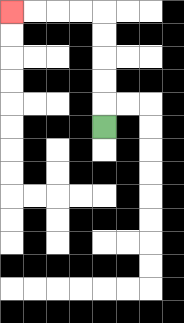{'start': '[4, 5]', 'end': '[0, 0]', 'path_directions': 'U,U,U,U,U,L,L,L,L', 'path_coordinates': '[[4, 5], [4, 4], [4, 3], [4, 2], [4, 1], [4, 0], [3, 0], [2, 0], [1, 0], [0, 0]]'}